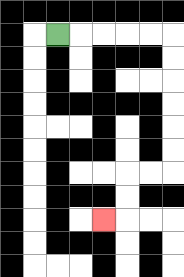{'start': '[2, 1]', 'end': '[4, 9]', 'path_directions': 'R,R,R,R,R,D,D,D,D,D,D,L,L,D,D,L', 'path_coordinates': '[[2, 1], [3, 1], [4, 1], [5, 1], [6, 1], [7, 1], [7, 2], [7, 3], [7, 4], [7, 5], [7, 6], [7, 7], [6, 7], [5, 7], [5, 8], [5, 9], [4, 9]]'}